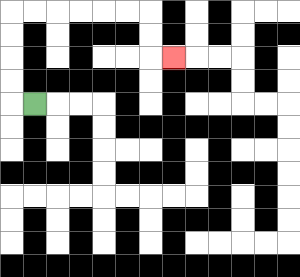{'start': '[1, 4]', 'end': '[7, 2]', 'path_directions': 'L,U,U,U,U,R,R,R,R,R,R,D,D,R', 'path_coordinates': '[[1, 4], [0, 4], [0, 3], [0, 2], [0, 1], [0, 0], [1, 0], [2, 0], [3, 0], [4, 0], [5, 0], [6, 0], [6, 1], [6, 2], [7, 2]]'}